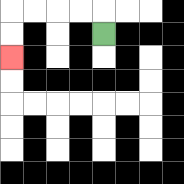{'start': '[4, 1]', 'end': '[0, 2]', 'path_directions': 'U,L,L,L,L,D,D', 'path_coordinates': '[[4, 1], [4, 0], [3, 0], [2, 0], [1, 0], [0, 0], [0, 1], [0, 2]]'}